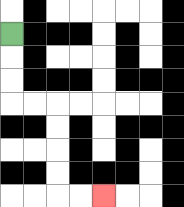{'start': '[0, 1]', 'end': '[4, 8]', 'path_directions': 'D,D,D,R,R,D,D,D,D,R,R', 'path_coordinates': '[[0, 1], [0, 2], [0, 3], [0, 4], [1, 4], [2, 4], [2, 5], [2, 6], [2, 7], [2, 8], [3, 8], [4, 8]]'}